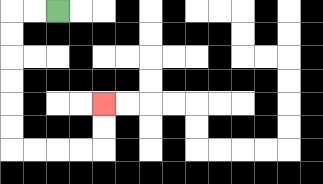{'start': '[2, 0]', 'end': '[4, 4]', 'path_directions': 'L,L,D,D,D,D,D,D,R,R,R,R,U,U', 'path_coordinates': '[[2, 0], [1, 0], [0, 0], [0, 1], [0, 2], [0, 3], [0, 4], [0, 5], [0, 6], [1, 6], [2, 6], [3, 6], [4, 6], [4, 5], [4, 4]]'}